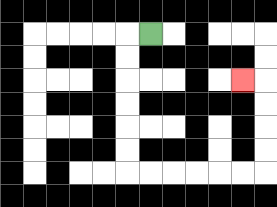{'start': '[6, 1]', 'end': '[10, 3]', 'path_directions': 'L,D,D,D,D,D,D,R,R,R,R,R,R,U,U,U,U,L', 'path_coordinates': '[[6, 1], [5, 1], [5, 2], [5, 3], [5, 4], [5, 5], [5, 6], [5, 7], [6, 7], [7, 7], [8, 7], [9, 7], [10, 7], [11, 7], [11, 6], [11, 5], [11, 4], [11, 3], [10, 3]]'}